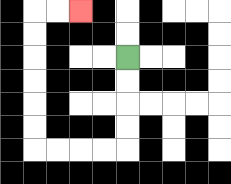{'start': '[5, 2]', 'end': '[3, 0]', 'path_directions': 'D,D,D,D,L,L,L,L,U,U,U,U,U,U,R,R', 'path_coordinates': '[[5, 2], [5, 3], [5, 4], [5, 5], [5, 6], [4, 6], [3, 6], [2, 6], [1, 6], [1, 5], [1, 4], [1, 3], [1, 2], [1, 1], [1, 0], [2, 0], [3, 0]]'}